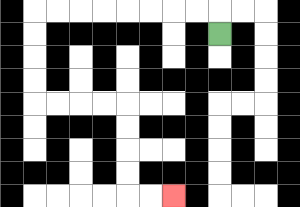{'start': '[9, 1]', 'end': '[7, 8]', 'path_directions': 'U,L,L,L,L,L,L,L,L,D,D,D,D,R,R,R,R,D,D,D,D,R,R', 'path_coordinates': '[[9, 1], [9, 0], [8, 0], [7, 0], [6, 0], [5, 0], [4, 0], [3, 0], [2, 0], [1, 0], [1, 1], [1, 2], [1, 3], [1, 4], [2, 4], [3, 4], [4, 4], [5, 4], [5, 5], [5, 6], [5, 7], [5, 8], [6, 8], [7, 8]]'}